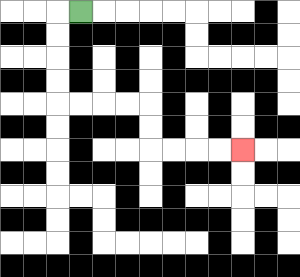{'start': '[3, 0]', 'end': '[10, 6]', 'path_directions': 'L,D,D,D,D,R,R,R,R,D,D,R,R,R,R', 'path_coordinates': '[[3, 0], [2, 0], [2, 1], [2, 2], [2, 3], [2, 4], [3, 4], [4, 4], [5, 4], [6, 4], [6, 5], [6, 6], [7, 6], [8, 6], [9, 6], [10, 6]]'}